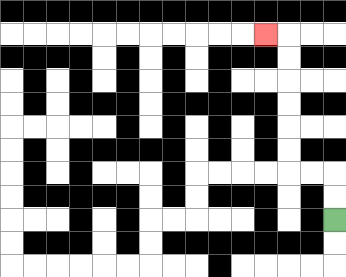{'start': '[14, 9]', 'end': '[11, 1]', 'path_directions': 'U,U,L,L,U,U,U,U,U,U,L', 'path_coordinates': '[[14, 9], [14, 8], [14, 7], [13, 7], [12, 7], [12, 6], [12, 5], [12, 4], [12, 3], [12, 2], [12, 1], [11, 1]]'}